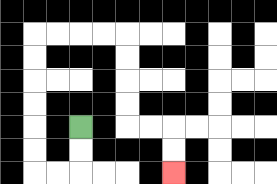{'start': '[3, 5]', 'end': '[7, 7]', 'path_directions': 'D,D,L,L,U,U,U,U,U,U,R,R,R,R,D,D,D,D,R,R,D,D', 'path_coordinates': '[[3, 5], [3, 6], [3, 7], [2, 7], [1, 7], [1, 6], [1, 5], [1, 4], [1, 3], [1, 2], [1, 1], [2, 1], [3, 1], [4, 1], [5, 1], [5, 2], [5, 3], [5, 4], [5, 5], [6, 5], [7, 5], [7, 6], [7, 7]]'}